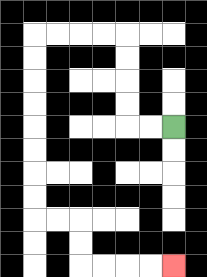{'start': '[7, 5]', 'end': '[7, 11]', 'path_directions': 'L,L,U,U,U,U,L,L,L,L,D,D,D,D,D,D,D,D,R,R,D,D,R,R,R,R', 'path_coordinates': '[[7, 5], [6, 5], [5, 5], [5, 4], [5, 3], [5, 2], [5, 1], [4, 1], [3, 1], [2, 1], [1, 1], [1, 2], [1, 3], [1, 4], [1, 5], [1, 6], [1, 7], [1, 8], [1, 9], [2, 9], [3, 9], [3, 10], [3, 11], [4, 11], [5, 11], [6, 11], [7, 11]]'}